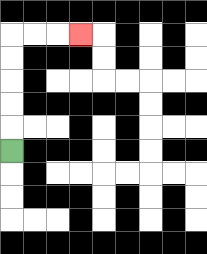{'start': '[0, 6]', 'end': '[3, 1]', 'path_directions': 'U,U,U,U,U,R,R,R', 'path_coordinates': '[[0, 6], [0, 5], [0, 4], [0, 3], [0, 2], [0, 1], [1, 1], [2, 1], [3, 1]]'}